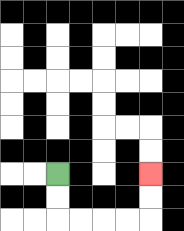{'start': '[2, 7]', 'end': '[6, 7]', 'path_directions': 'D,D,R,R,R,R,U,U', 'path_coordinates': '[[2, 7], [2, 8], [2, 9], [3, 9], [4, 9], [5, 9], [6, 9], [6, 8], [6, 7]]'}